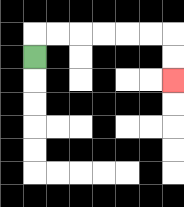{'start': '[1, 2]', 'end': '[7, 3]', 'path_directions': 'U,R,R,R,R,R,R,D,D', 'path_coordinates': '[[1, 2], [1, 1], [2, 1], [3, 1], [4, 1], [5, 1], [6, 1], [7, 1], [7, 2], [7, 3]]'}